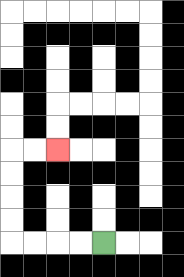{'start': '[4, 10]', 'end': '[2, 6]', 'path_directions': 'L,L,L,L,U,U,U,U,R,R', 'path_coordinates': '[[4, 10], [3, 10], [2, 10], [1, 10], [0, 10], [0, 9], [0, 8], [0, 7], [0, 6], [1, 6], [2, 6]]'}